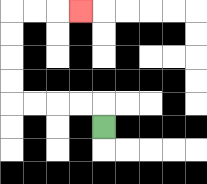{'start': '[4, 5]', 'end': '[3, 0]', 'path_directions': 'U,L,L,L,L,U,U,U,U,R,R,R', 'path_coordinates': '[[4, 5], [4, 4], [3, 4], [2, 4], [1, 4], [0, 4], [0, 3], [0, 2], [0, 1], [0, 0], [1, 0], [2, 0], [3, 0]]'}